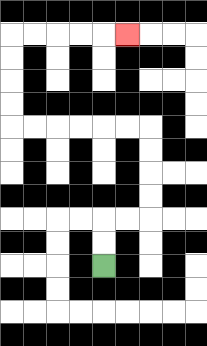{'start': '[4, 11]', 'end': '[5, 1]', 'path_directions': 'U,U,R,R,U,U,U,U,L,L,L,L,L,L,U,U,U,U,R,R,R,R,R', 'path_coordinates': '[[4, 11], [4, 10], [4, 9], [5, 9], [6, 9], [6, 8], [6, 7], [6, 6], [6, 5], [5, 5], [4, 5], [3, 5], [2, 5], [1, 5], [0, 5], [0, 4], [0, 3], [0, 2], [0, 1], [1, 1], [2, 1], [3, 1], [4, 1], [5, 1]]'}